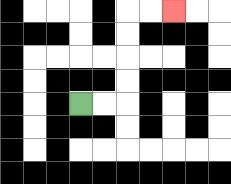{'start': '[3, 4]', 'end': '[7, 0]', 'path_directions': 'R,R,U,U,U,U,R,R', 'path_coordinates': '[[3, 4], [4, 4], [5, 4], [5, 3], [5, 2], [5, 1], [5, 0], [6, 0], [7, 0]]'}